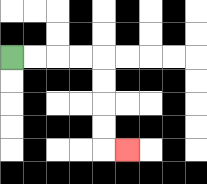{'start': '[0, 2]', 'end': '[5, 6]', 'path_directions': 'R,R,R,R,D,D,D,D,R', 'path_coordinates': '[[0, 2], [1, 2], [2, 2], [3, 2], [4, 2], [4, 3], [4, 4], [4, 5], [4, 6], [5, 6]]'}